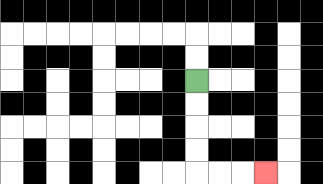{'start': '[8, 3]', 'end': '[11, 7]', 'path_directions': 'D,D,D,D,R,R,R', 'path_coordinates': '[[8, 3], [8, 4], [8, 5], [8, 6], [8, 7], [9, 7], [10, 7], [11, 7]]'}